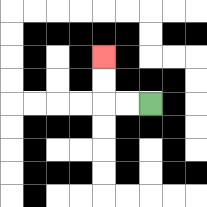{'start': '[6, 4]', 'end': '[4, 2]', 'path_directions': 'L,L,U,U', 'path_coordinates': '[[6, 4], [5, 4], [4, 4], [4, 3], [4, 2]]'}